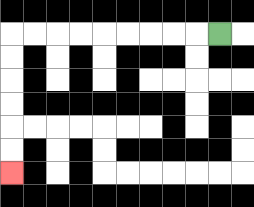{'start': '[9, 1]', 'end': '[0, 7]', 'path_directions': 'L,L,L,L,L,L,L,L,L,D,D,D,D,D,D', 'path_coordinates': '[[9, 1], [8, 1], [7, 1], [6, 1], [5, 1], [4, 1], [3, 1], [2, 1], [1, 1], [0, 1], [0, 2], [0, 3], [0, 4], [0, 5], [0, 6], [0, 7]]'}